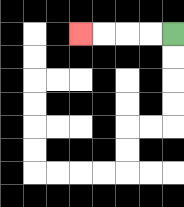{'start': '[7, 1]', 'end': '[3, 1]', 'path_directions': 'L,L,L,L', 'path_coordinates': '[[7, 1], [6, 1], [5, 1], [4, 1], [3, 1]]'}